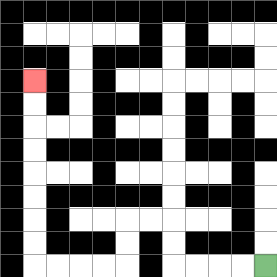{'start': '[11, 11]', 'end': '[1, 3]', 'path_directions': 'L,L,L,L,U,U,L,L,D,D,L,L,L,L,U,U,U,U,U,U,U,U', 'path_coordinates': '[[11, 11], [10, 11], [9, 11], [8, 11], [7, 11], [7, 10], [7, 9], [6, 9], [5, 9], [5, 10], [5, 11], [4, 11], [3, 11], [2, 11], [1, 11], [1, 10], [1, 9], [1, 8], [1, 7], [1, 6], [1, 5], [1, 4], [1, 3]]'}